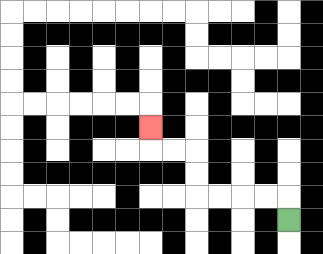{'start': '[12, 9]', 'end': '[6, 5]', 'path_directions': 'U,L,L,L,L,U,U,L,L,U', 'path_coordinates': '[[12, 9], [12, 8], [11, 8], [10, 8], [9, 8], [8, 8], [8, 7], [8, 6], [7, 6], [6, 6], [6, 5]]'}